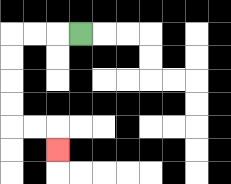{'start': '[3, 1]', 'end': '[2, 6]', 'path_directions': 'L,L,L,D,D,D,D,R,R,D', 'path_coordinates': '[[3, 1], [2, 1], [1, 1], [0, 1], [0, 2], [0, 3], [0, 4], [0, 5], [1, 5], [2, 5], [2, 6]]'}